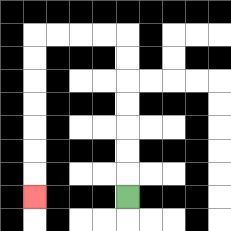{'start': '[5, 8]', 'end': '[1, 8]', 'path_directions': 'U,U,U,U,U,U,U,L,L,L,L,D,D,D,D,D,D,D', 'path_coordinates': '[[5, 8], [5, 7], [5, 6], [5, 5], [5, 4], [5, 3], [5, 2], [5, 1], [4, 1], [3, 1], [2, 1], [1, 1], [1, 2], [1, 3], [1, 4], [1, 5], [1, 6], [1, 7], [1, 8]]'}